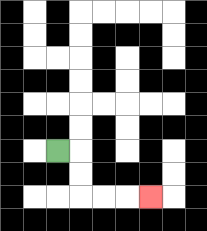{'start': '[2, 6]', 'end': '[6, 8]', 'path_directions': 'R,D,D,R,R,R', 'path_coordinates': '[[2, 6], [3, 6], [3, 7], [3, 8], [4, 8], [5, 8], [6, 8]]'}